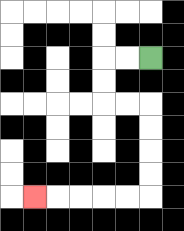{'start': '[6, 2]', 'end': '[1, 8]', 'path_directions': 'L,L,D,D,R,R,D,D,D,D,L,L,L,L,L', 'path_coordinates': '[[6, 2], [5, 2], [4, 2], [4, 3], [4, 4], [5, 4], [6, 4], [6, 5], [6, 6], [6, 7], [6, 8], [5, 8], [4, 8], [3, 8], [2, 8], [1, 8]]'}